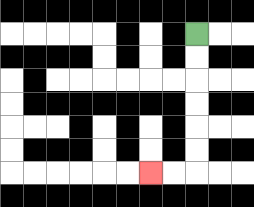{'start': '[8, 1]', 'end': '[6, 7]', 'path_directions': 'D,D,D,D,D,D,L,L', 'path_coordinates': '[[8, 1], [8, 2], [8, 3], [8, 4], [8, 5], [8, 6], [8, 7], [7, 7], [6, 7]]'}